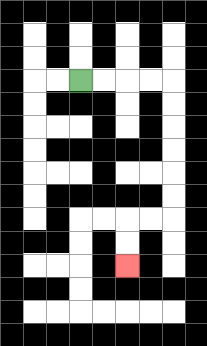{'start': '[3, 3]', 'end': '[5, 11]', 'path_directions': 'R,R,R,R,D,D,D,D,D,D,L,L,D,D', 'path_coordinates': '[[3, 3], [4, 3], [5, 3], [6, 3], [7, 3], [7, 4], [7, 5], [7, 6], [7, 7], [7, 8], [7, 9], [6, 9], [5, 9], [5, 10], [5, 11]]'}